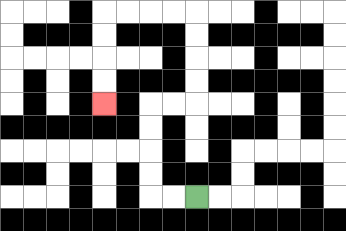{'start': '[8, 8]', 'end': '[4, 4]', 'path_directions': 'L,L,U,U,U,U,R,R,U,U,U,U,L,L,L,L,D,D,D,D', 'path_coordinates': '[[8, 8], [7, 8], [6, 8], [6, 7], [6, 6], [6, 5], [6, 4], [7, 4], [8, 4], [8, 3], [8, 2], [8, 1], [8, 0], [7, 0], [6, 0], [5, 0], [4, 0], [4, 1], [4, 2], [4, 3], [4, 4]]'}